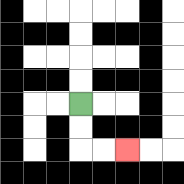{'start': '[3, 4]', 'end': '[5, 6]', 'path_directions': 'D,D,R,R', 'path_coordinates': '[[3, 4], [3, 5], [3, 6], [4, 6], [5, 6]]'}